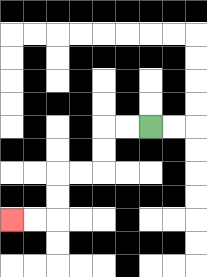{'start': '[6, 5]', 'end': '[0, 9]', 'path_directions': 'L,L,D,D,L,L,D,D,L,L', 'path_coordinates': '[[6, 5], [5, 5], [4, 5], [4, 6], [4, 7], [3, 7], [2, 7], [2, 8], [2, 9], [1, 9], [0, 9]]'}